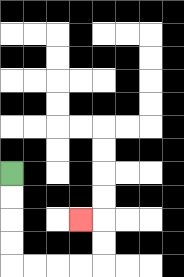{'start': '[0, 7]', 'end': '[3, 9]', 'path_directions': 'D,D,D,D,R,R,R,R,U,U,L', 'path_coordinates': '[[0, 7], [0, 8], [0, 9], [0, 10], [0, 11], [1, 11], [2, 11], [3, 11], [4, 11], [4, 10], [4, 9], [3, 9]]'}